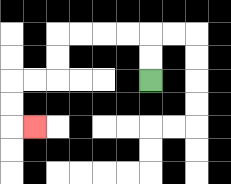{'start': '[6, 3]', 'end': '[1, 5]', 'path_directions': 'U,U,L,L,L,L,D,D,L,L,D,D,R', 'path_coordinates': '[[6, 3], [6, 2], [6, 1], [5, 1], [4, 1], [3, 1], [2, 1], [2, 2], [2, 3], [1, 3], [0, 3], [0, 4], [0, 5], [1, 5]]'}